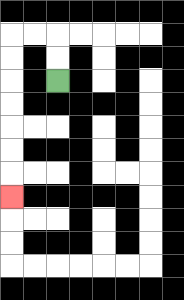{'start': '[2, 3]', 'end': '[0, 8]', 'path_directions': 'U,U,L,L,D,D,D,D,D,D,D', 'path_coordinates': '[[2, 3], [2, 2], [2, 1], [1, 1], [0, 1], [0, 2], [0, 3], [0, 4], [0, 5], [0, 6], [0, 7], [0, 8]]'}